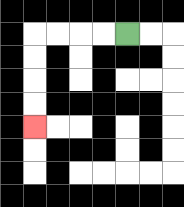{'start': '[5, 1]', 'end': '[1, 5]', 'path_directions': 'L,L,L,L,D,D,D,D', 'path_coordinates': '[[5, 1], [4, 1], [3, 1], [2, 1], [1, 1], [1, 2], [1, 3], [1, 4], [1, 5]]'}